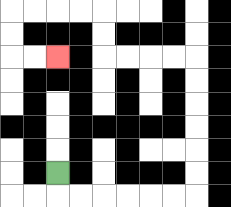{'start': '[2, 7]', 'end': '[2, 2]', 'path_directions': 'D,R,R,R,R,R,R,U,U,U,U,U,U,L,L,L,L,U,U,L,L,L,L,D,D,R,R', 'path_coordinates': '[[2, 7], [2, 8], [3, 8], [4, 8], [5, 8], [6, 8], [7, 8], [8, 8], [8, 7], [8, 6], [8, 5], [8, 4], [8, 3], [8, 2], [7, 2], [6, 2], [5, 2], [4, 2], [4, 1], [4, 0], [3, 0], [2, 0], [1, 0], [0, 0], [0, 1], [0, 2], [1, 2], [2, 2]]'}